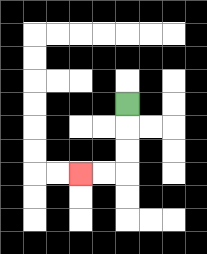{'start': '[5, 4]', 'end': '[3, 7]', 'path_directions': 'D,D,D,L,L', 'path_coordinates': '[[5, 4], [5, 5], [5, 6], [5, 7], [4, 7], [3, 7]]'}